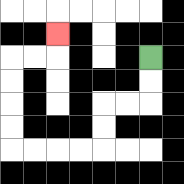{'start': '[6, 2]', 'end': '[2, 1]', 'path_directions': 'D,D,L,L,D,D,L,L,L,L,U,U,U,U,R,R,U', 'path_coordinates': '[[6, 2], [6, 3], [6, 4], [5, 4], [4, 4], [4, 5], [4, 6], [3, 6], [2, 6], [1, 6], [0, 6], [0, 5], [0, 4], [0, 3], [0, 2], [1, 2], [2, 2], [2, 1]]'}